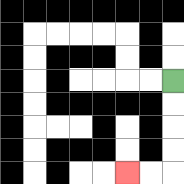{'start': '[7, 3]', 'end': '[5, 7]', 'path_directions': 'D,D,D,D,L,L', 'path_coordinates': '[[7, 3], [7, 4], [7, 5], [7, 6], [7, 7], [6, 7], [5, 7]]'}